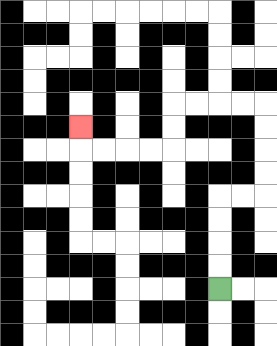{'start': '[9, 12]', 'end': '[3, 5]', 'path_directions': 'U,U,U,U,R,R,U,U,U,U,L,L,L,L,D,D,L,L,L,L,U', 'path_coordinates': '[[9, 12], [9, 11], [9, 10], [9, 9], [9, 8], [10, 8], [11, 8], [11, 7], [11, 6], [11, 5], [11, 4], [10, 4], [9, 4], [8, 4], [7, 4], [7, 5], [7, 6], [6, 6], [5, 6], [4, 6], [3, 6], [3, 5]]'}